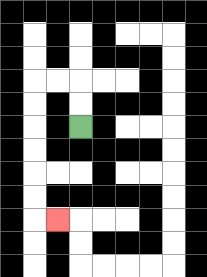{'start': '[3, 5]', 'end': '[2, 9]', 'path_directions': 'U,U,L,L,D,D,D,D,D,D,R', 'path_coordinates': '[[3, 5], [3, 4], [3, 3], [2, 3], [1, 3], [1, 4], [1, 5], [1, 6], [1, 7], [1, 8], [1, 9], [2, 9]]'}